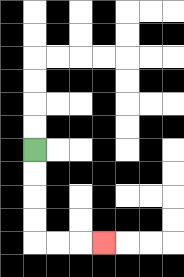{'start': '[1, 6]', 'end': '[4, 10]', 'path_directions': 'D,D,D,D,R,R,R', 'path_coordinates': '[[1, 6], [1, 7], [1, 8], [1, 9], [1, 10], [2, 10], [3, 10], [4, 10]]'}